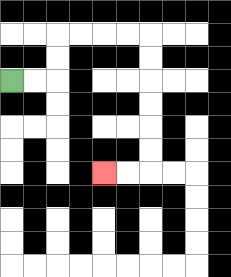{'start': '[0, 3]', 'end': '[4, 7]', 'path_directions': 'R,R,U,U,R,R,R,R,D,D,D,D,D,D,L,L', 'path_coordinates': '[[0, 3], [1, 3], [2, 3], [2, 2], [2, 1], [3, 1], [4, 1], [5, 1], [6, 1], [6, 2], [6, 3], [6, 4], [6, 5], [6, 6], [6, 7], [5, 7], [4, 7]]'}